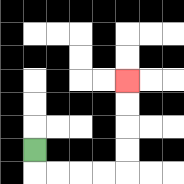{'start': '[1, 6]', 'end': '[5, 3]', 'path_directions': 'D,R,R,R,R,U,U,U,U', 'path_coordinates': '[[1, 6], [1, 7], [2, 7], [3, 7], [4, 7], [5, 7], [5, 6], [5, 5], [5, 4], [5, 3]]'}